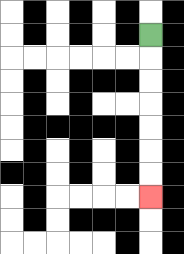{'start': '[6, 1]', 'end': '[6, 8]', 'path_directions': 'D,D,D,D,D,D,D', 'path_coordinates': '[[6, 1], [6, 2], [6, 3], [6, 4], [6, 5], [6, 6], [6, 7], [6, 8]]'}